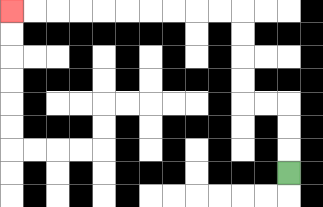{'start': '[12, 7]', 'end': '[0, 0]', 'path_directions': 'U,U,U,L,L,U,U,U,U,L,L,L,L,L,L,L,L,L,L', 'path_coordinates': '[[12, 7], [12, 6], [12, 5], [12, 4], [11, 4], [10, 4], [10, 3], [10, 2], [10, 1], [10, 0], [9, 0], [8, 0], [7, 0], [6, 0], [5, 0], [4, 0], [3, 0], [2, 0], [1, 0], [0, 0]]'}